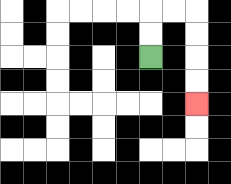{'start': '[6, 2]', 'end': '[8, 4]', 'path_directions': 'U,U,R,R,D,D,D,D', 'path_coordinates': '[[6, 2], [6, 1], [6, 0], [7, 0], [8, 0], [8, 1], [8, 2], [8, 3], [8, 4]]'}